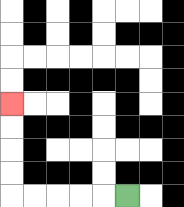{'start': '[5, 8]', 'end': '[0, 4]', 'path_directions': 'L,L,L,L,L,U,U,U,U', 'path_coordinates': '[[5, 8], [4, 8], [3, 8], [2, 8], [1, 8], [0, 8], [0, 7], [0, 6], [0, 5], [0, 4]]'}